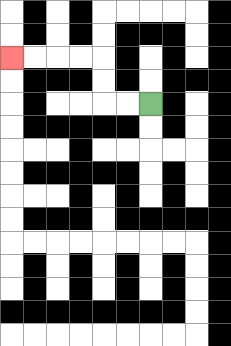{'start': '[6, 4]', 'end': '[0, 2]', 'path_directions': 'L,L,U,U,L,L,L,L', 'path_coordinates': '[[6, 4], [5, 4], [4, 4], [4, 3], [4, 2], [3, 2], [2, 2], [1, 2], [0, 2]]'}